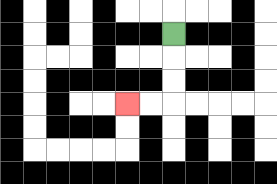{'start': '[7, 1]', 'end': '[5, 4]', 'path_directions': 'D,D,D,L,L', 'path_coordinates': '[[7, 1], [7, 2], [7, 3], [7, 4], [6, 4], [5, 4]]'}